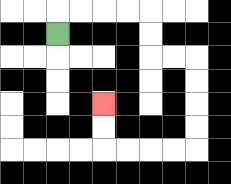{'start': '[2, 1]', 'end': '[4, 4]', 'path_directions': 'U,R,R,R,R,D,D,R,R,D,D,D,D,L,L,L,L,U,U', 'path_coordinates': '[[2, 1], [2, 0], [3, 0], [4, 0], [5, 0], [6, 0], [6, 1], [6, 2], [7, 2], [8, 2], [8, 3], [8, 4], [8, 5], [8, 6], [7, 6], [6, 6], [5, 6], [4, 6], [4, 5], [4, 4]]'}